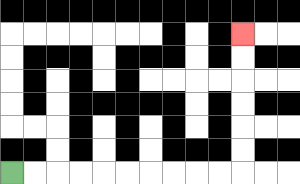{'start': '[0, 7]', 'end': '[10, 1]', 'path_directions': 'R,R,R,R,R,R,R,R,R,R,U,U,U,U,U,U', 'path_coordinates': '[[0, 7], [1, 7], [2, 7], [3, 7], [4, 7], [5, 7], [6, 7], [7, 7], [8, 7], [9, 7], [10, 7], [10, 6], [10, 5], [10, 4], [10, 3], [10, 2], [10, 1]]'}